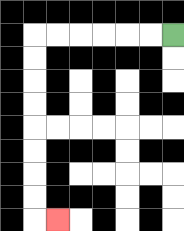{'start': '[7, 1]', 'end': '[2, 9]', 'path_directions': 'L,L,L,L,L,L,D,D,D,D,D,D,D,D,R', 'path_coordinates': '[[7, 1], [6, 1], [5, 1], [4, 1], [3, 1], [2, 1], [1, 1], [1, 2], [1, 3], [1, 4], [1, 5], [1, 6], [1, 7], [1, 8], [1, 9], [2, 9]]'}